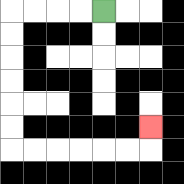{'start': '[4, 0]', 'end': '[6, 5]', 'path_directions': 'L,L,L,L,D,D,D,D,D,D,R,R,R,R,R,R,U', 'path_coordinates': '[[4, 0], [3, 0], [2, 0], [1, 0], [0, 0], [0, 1], [0, 2], [0, 3], [0, 4], [0, 5], [0, 6], [1, 6], [2, 6], [3, 6], [4, 6], [5, 6], [6, 6], [6, 5]]'}